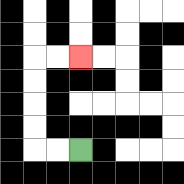{'start': '[3, 6]', 'end': '[3, 2]', 'path_directions': 'L,L,U,U,U,U,R,R', 'path_coordinates': '[[3, 6], [2, 6], [1, 6], [1, 5], [1, 4], [1, 3], [1, 2], [2, 2], [3, 2]]'}